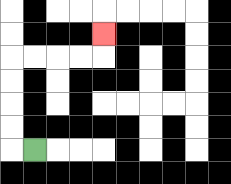{'start': '[1, 6]', 'end': '[4, 1]', 'path_directions': 'L,U,U,U,U,R,R,R,R,U', 'path_coordinates': '[[1, 6], [0, 6], [0, 5], [0, 4], [0, 3], [0, 2], [1, 2], [2, 2], [3, 2], [4, 2], [4, 1]]'}